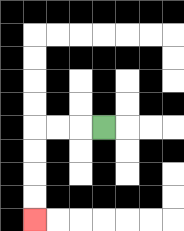{'start': '[4, 5]', 'end': '[1, 9]', 'path_directions': 'L,L,L,D,D,D,D', 'path_coordinates': '[[4, 5], [3, 5], [2, 5], [1, 5], [1, 6], [1, 7], [1, 8], [1, 9]]'}